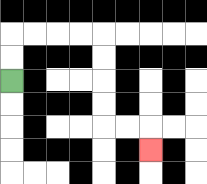{'start': '[0, 3]', 'end': '[6, 6]', 'path_directions': 'U,U,R,R,R,R,D,D,D,D,R,R,D', 'path_coordinates': '[[0, 3], [0, 2], [0, 1], [1, 1], [2, 1], [3, 1], [4, 1], [4, 2], [4, 3], [4, 4], [4, 5], [5, 5], [6, 5], [6, 6]]'}